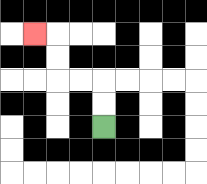{'start': '[4, 5]', 'end': '[1, 1]', 'path_directions': 'U,U,L,L,U,U,L', 'path_coordinates': '[[4, 5], [4, 4], [4, 3], [3, 3], [2, 3], [2, 2], [2, 1], [1, 1]]'}